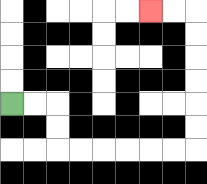{'start': '[0, 4]', 'end': '[6, 0]', 'path_directions': 'R,R,D,D,R,R,R,R,R,R,U,U,U,U,U,U,L,L', 'path_coordinates': '[[0, 4], [1, 4], [2, 4], [2, 5], [2, 6], [3, 6], [4, 6], [5, 6], [6, 6], [7, 6], [8, 6], [8, 5], [8, 4], [8, 3], [8, 2], [8, 1], [8, 0], [7, 0], [6, 0]]'}